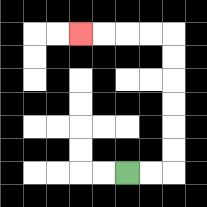{'start': '[5, 7]', 'end': '[3, 1]', 'path_directions': 'R,R,U,U,U,U,U,U,L,L,L,L', 'path_coordinates': '[[5, 7], [6, 7], [7, 7], [7, 6], [7, 5], [7, 4], [7, 3], [7, 2], [7, 1], [6, 1], [5, 1], [4, 1], [3, 1]]'}